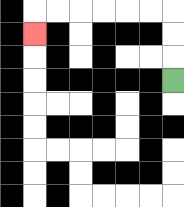{'start': '[7, 3]', 'end': '[1, 1]', 'path_directions': 'U,U,U,L,L,L,L,L,L,D', 'path_coordinates': '[[7, 3], [7, 2], [7, 1], [7, 0], [6, 0], [5, 0], [4, 0], [3, 0], [2, 0], [1, 0], [1, 1]]'}